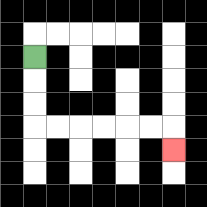{'start': '[1, 2]', 'end': '[7, 6]', 'path_directions': 'D,D,D,R,R,R,R,R,R,D', 'path_coordinates': '[[1, 2], [1, 3], [1, 4], [1, 5], [2, 5], [3, 5], [4, 5], [5, 5], [6, 5], [7, 5], [7, 6]]'}